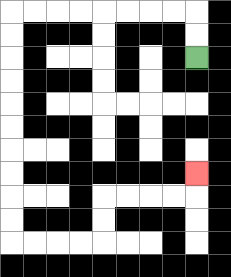{'start': '[8, 2]', 'end': '[8, 7]', 'path_directions': 'U,U,L,L,L,L,L,L,L,L,D,D,D,D,D,D,D,D,D,D,R,R,R,R,U,U,R,R,R,R,U', 'path_coordinates': '[[8, 2], [8, 1], [8, 0], [7, 0], [6, 0], [5, 0], [4, 0], [3, 0], [2, 0], [1, 0], [0, 0], [0, 1], [0, 2], [0, 3], [0, 4], [0, 5], [0, 6], [0, 7], [0, 8], [0, 9], [0, 10], [1, 10], [2, 10], [3, 10], [4, 10], [4, 9], [4, 8], [5, 8], [6, 8], [7, 8], [8, 8], [8, 7]]'}